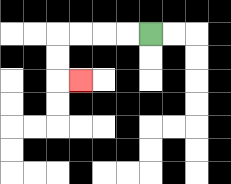{'start': '[6, 1]', 'end': '[3, 3]', 'path_directions': 'L,L,L,L,D,D,R', 'path_coordinates': '[[6, 1], [5, 1], [4, 1], [3, 1], [2, 1], [2, 2], [2, 3], [3, 3]]'}